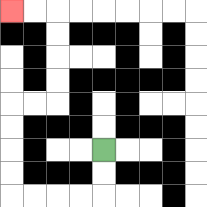{'start': '[4, 6]', 'end': '[0, 0]', 'path_directions': 'D,D,L,L,L,L,U,U,U,U,R,R,U,U,U,U,L,L', 'path_coordinates': '[[4, 6], [4, 7], [4, 8], [3, 8], [2, 8], [1, 8], [0, 8], [0, 7], [0, 6], [0, 5], [0, 4], [1, 4], [2, 4], [2, 3], [2, 2], [2, 1], [2, 0], [1, 0], [0, 0]]'}